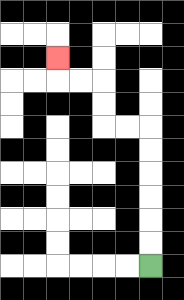{'start': '[6, 11]', 'end': '[2, 2]', 'path_directions': 'U,U,U,U,U,U,L,L,U,U,L,L,U', 'path_coordinates': '[[6, 11], [6, 10], [6, 9], [6, 8], [6, 7], [6, 6], [6, 5], [5, 5], [4, 5], [4, 4], [4, 3], [3, 3], [2, 3], [2, 2]]'}